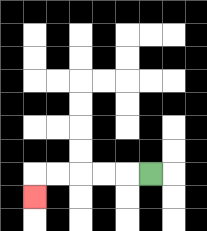{'start': '[6, 7]', 'end': '[1, 8]', 'path_directions': 'L,L,L,L,L,D', 'path_coordinates': '[[6, 7], [5, 7], [4, 7], [3, 7], [2, 7], [1, 7], [1, 8]]'}